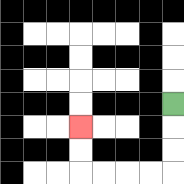{'start': '[7, 4]', 'end': '[3, 5]', 'path_directions': 'D,D,D,L,L,L,L,U,U', 'path_coordinates': '[[7, 4], [7, 5], [7, 6], [7, 7], [6, 7], [5, 7], [4, 7], [3, 7], [3, 6], [3, 5]]'}